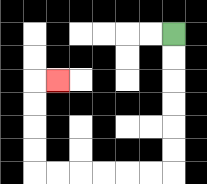{'start': '[7, 1]', 'end': '[2, 3]', 'path_directions': 'D,D,D,D,D,D,L,L,L,L,L,L,U,U,U,U,R', 'path_coordinates': '[[7, 1], [7, 2], [7, 3], [7, 4], [7, 5], [7, 6], [7, 7], [6, 7], [5, 7], [4, 7], [3, 7], [2, 7], [1, 7], [1, 6], [1, 5], [1, 4], [1, 3], [2, 3]]'}